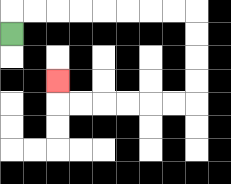{'start': '[0, 1]', 'end': '[2, 3]', 'path_directions': 'U,R,R,R,R,R,R,R,R,D,D,D,D,L,L,L,L,L,L,U', 'path_coordinates': '[[0, 1], [0, 0], [1, 0], [2, 0], [3, 0], [4, 0], [5, 0], [6, 0], [7, 0], [8, 0], [8, 1], [8, 2], [8, 3], [8, 4], [7, 4], [6, 4], [5, 4], [4, 4], [3, 4], [2, 4], [2, 3]]'}